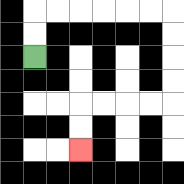{'start': '[1, 2]', 'end': '[3, 6]', 'path_directions': 'U,U,R,R,R,R,R,R,D,D,D,D,L,L,L,L,D,D', 'path_coordinates': '[[1, 2], [1, 1], [1, 0], [2, 0], [3, 0], [4, 0], [5, 0], [6, 0], [7, 0], [7, 1], [7, 2], [7, 3], [7, 4], [6, 4], [5, 4], [4, 4], [3, 4], [3, 5], [3, 6]]'}